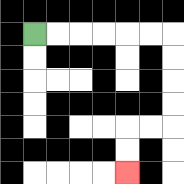{'start': '[1, 1]', 'end': '[5, 7]', 'path_directions': 'R,R,R,R,R,R,D,D,D,D,L,L,D,D', 'path_coordinates': '[[1, 1], [2, 1], [3, 1], [4, 1], [5, 1], [6, 1], [7, 1], [7, 2], [7, 3], [7, 4], [7, 5], [6, 5], [5, 5], [5, 6], [5, 7]]'}